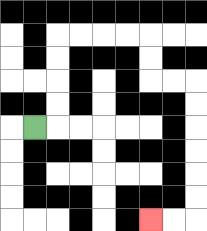{'start': '[1, 5]', 'end': '[6, 9]', 'path_directions': 'R,U,U,U,U,R,R,R,R,D,D,R,R,D,D,D,D,D,D,L,L', 'path_coordinates': '[[1, 5], [2, 5], [2, 4], [2, 3], [2, 2], [2, 1], [3, 1], [4, 1], [5, 1], [6, 1], [6, 2], [6, 3], [7, 3], [8, 3], [8, 4], [8, 5], [8, 6], [8, 7], [8, 8], [8, 9], [7, 9], [6, 9]]'}